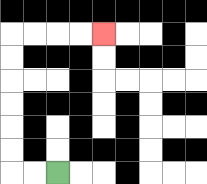{'start': '[2, 7]', 'end': '[4, 1]', 'path_directions': 'L,L,U,U,U,U,U,U,R,R,R,R', 'path_coordinates': '[[2, 7], [1, 7], [0, 7], [0, 6], [0, 5], [0, 4], [0, 3], [0, 2], [0, 1], [1, 1], [2, 1], [3, 1], [4, 1]]'}